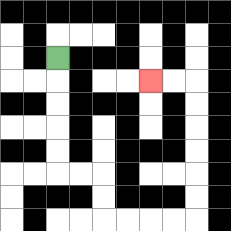{'start': '[2, 2]', 'end': '[6, 3]', 'path_directions': 'D,D,D,D,D,R,R,D,D,R,R,R,R,U,U,U,U,U,U,L,L', 'path_coordinates': '[[2, 2], [2, 3], [2, 4], [2, 5], [2, 6], [2, 7], [3, 7], [4, 7], [4, 8], [4, 9], [5, 9], [6, 9], [7, 9], [8, 9], [8, 8], [8, 7], [8, 6], [8, 5], [8, 4], [8, 3], [7, 3], [6, 3]]'}